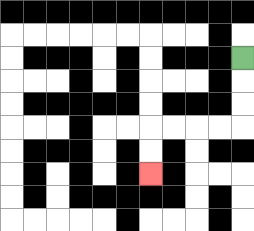{'start': '[10, 2]', 'end': '[6, 7]', 'path_directions': 'D,D,D,L,L,L,L,D,D', 'path_coordinates': '[[10, 2], [10, 3], [10, 4], [10, 5], [9, 5], [8, 5], [7, 5], [6, 5], [6, 6], [6, 7]]'}